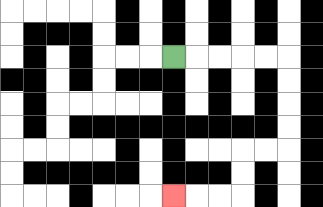{'start': '[7, 2]', 'end': '[7, 8]', 'path_directions': 'R,R,R,R,R,D,D,D,D,L,L,D,D,L,L,L', 'path_coordinates': '[[7, 2], [8, 2], [9, 2], [10, 2], [11, 2], [12, 2], [12, 3], [12, 4], [12, 5], [12, 6], [11, 6], [10, 6], [10, 7], [10, 8], [9, 8], [8, 8], [7, 8]]'}